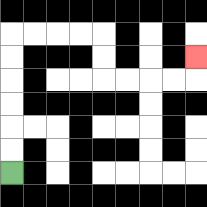{'start': '[0, 7]', 'end': '[8, 2]', 'path_directions': 'U,U,U,U,U,U,R,R,R,R,D,D,R,R,R,R,U', 'path_coordinates': '[[0, 7], [0, 6], [0, 5], [0, 4], [0, 3], [0, 2], [0, 1], [1, 1], [2, 1], [3, 1], [4, 1], [4, 2], [4, 3], [5, 3], [6, 3], [7, 3], [8, 3], [8, 2]]'}